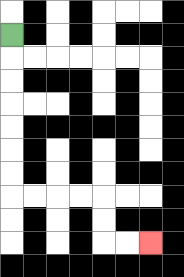{'start': '[0, 1]', 'end': '[6, 10]', 'path_directions': 'D,D,D,D,D,D,D,R,R,R,R,D,D,R,R', 'path_coordinates': '[[0, 1], [0, 2], [0, 3], [0, 4], [0, 5], [0, 6], [0, 7], [0, 8], [1, 8], [2, 8], [3, 8], [4, 8], [4, 9], [4, 10], [5, 10], [6, 10]]'}